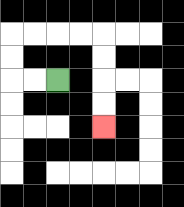{'start': '[2, 3]', 'end': '[4, 5]', 'path_directions': 'L,L,U,U,R,R,R,R,D,D,D,D', 'path_coordinates': '[[2, 3], [1, 3], [0, 3], [0, 2], [0, 1], [1, 1], [2, 1], [3, 1], [4, 1], [4, 2], [4, 3], [4, 4], [4, 5]]'}